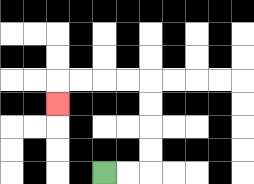{'start': '[4, 7]', 'end': '[2, 4]', 'path_directions': 'R,R,U,U,U,U,L,L,L,L,D', 'path_coordinates': '[[4, 7], [5, 7], [6, 7], [6, 6], [6, 5], [6, 4], [6, 3], [5, 3], [4, 3], [3, 3], [2, 3], [2, 4]]'}